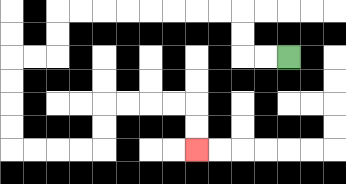{'start': '[12, 2]', 'end': '[8, 6]', 'path_directions': 'L,L,U,U,L,L,L,L,L,L,L,L,D,D,L,L,D,D,D,D,R,R,R,R,U,U,R,R,R,R,D,D', 'path_coordinates': '[[12, 2], [11, 2], [10, 2], [10, 1], [10, 0], [9, 0], [8, 0], [7, 0], [6, 0], [5, 0], [4, 0], [3, 0], [2, 0], [2, 1], [2, 2], [1, 2], [0, 2], [0, 3], [0, 4], [0, 5], [0, 6], [1, 6], [2, 6], [3, 6], [4, 6], [4, 5], [4, 4], [5, 4], [6, 4], [7, 4], [8, 4], [8, 5], [8, 6]]'}